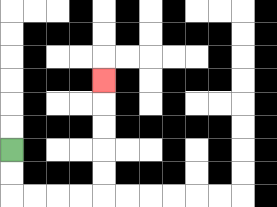{'start': '[0, 6]', 'end': '[4, 3]', 'path_directions': 'D,D,R,R,R,R,U,U,U,U,U', 'path_coordinates': '[[0, 6], [0, 7], [0, 8], [1, 8], [2, 8], [3, 8], [4, 8], [4, 7], [4, 6], [4, 5], [4, 4], [4, 3]]'}